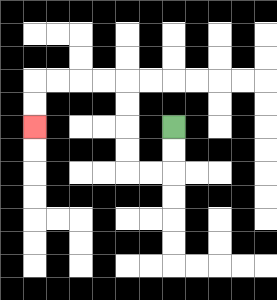{'start': '[7, 5]', 'end': '[1, 5]', 'path_directions': 'D,D,L,L,U,U,U,U,L,L,L,L,D,D', 'path_coordinates': '[[7, 5], [7, 6], [7, 7], [6, 7], [5, 7], [5, 6], [5, 5], [5, 4], [5, 3], [4, 3], [3, 3], [2, 3], [1, 3], [1, 4], [1, 5]]'}